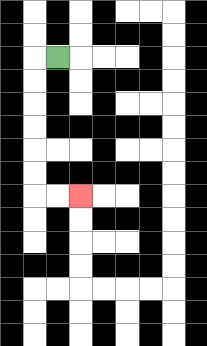{'start': '[2, 2]', 'end': '[3, 8]', 'path_directions': 'L,D,D,D,D,D,D,R,R', 'path_coordinates': '[[2, 2], [1, 2], [1, 3], [1, 4], [1, 5], [1, 6], [1, 7], [1, 8], [2, 8], [3, 8]]'}